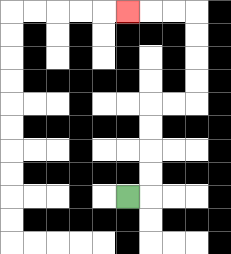{'start': '[5, 8]', 'end': '[5, 0]', 'path_directions': 'R,U,U,U,U,R,R,U,U,U,U,L,L,L', 'path_coordinates': '[[5, 8], [6, 8], [6, 7], [6, 6], [6, 5], [6, 4], [7, 4], [8, 4], [8, 3], [8, 2], [8, 1], [8, 0], [7, 0], [6, 0], [5, 0]]'}